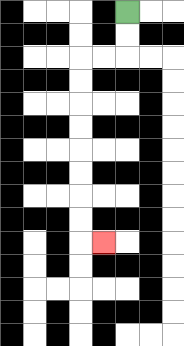{'start': '[5, 0]', 'end': '[4, 10]', 'path_directions': 'D,D,L,L,D,D,D,D,D,D,D,D,R', 'path_coordinates': '[[5, 0], [5, 1], [5, 2], [4, 2], [3, 2], [3, 3], [3, 4], [3, 5], [3, 6], [3, 7], [3, 8], [3, 9], [3, 10], [4, 10]]'}